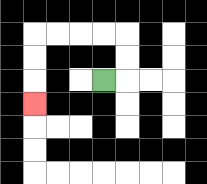{'start': '[4, 3]', 'end': '[1, 4]', 'path_directions': 'R,U,U,L,L,L,L,D,D,D', 'path_coordinates': '[[4, 3], [5, 3], [5, 2], [5, 1], [4, 1], [3, 1], [2, 1], [1, 1], [1, 2], [1, 3], [1, 4]]'}